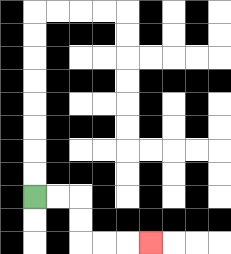{'start': '[1, 8]', 'end': '[6, 10]', 'path_directions': 'R,R,D,D,R,R,R', 'path_coordinates': '[[1, 8], [2, 8], [3, 8], [3, 9], [3, 10], [4, 10], [5, 10], [6, 10]]'}